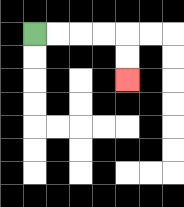{'start': '[1, 1]', 'end': '[5, 3]', 'path_directions': 'R,R,R,R,D,D', 'path_coordinates': '[[1, 1], [2, 1], [3, 1], [4, 1], [5, 1], [5, 2], [5, 3]]'}